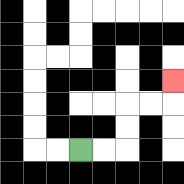{'start': '[3, 6]', 'end': '[7, 3]', 'path_directions': 'R,R,U,U,R,R,U', 'path_coordinates': '[[3, 6], [4, 6], [5, 6], [5, 5], [5, 4], [6, 4], [7, 4], [7, 3]]'}